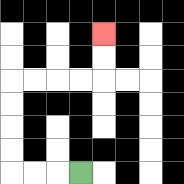{'start': '[3, 7]', 'end': '[4, 1]', 'path_directions': 'L,L,L,U,U,U,U,R,R,R,R,U,U', 'path_coordinates': '[[3, 7], [2, 7], [1, 7], [0, 7], [0, 6], [0, 5], [0, 4], [0, 3], [1, 3], [2, 3], [3, 3], [4, 3], [4, 2], [4, 1]]'}